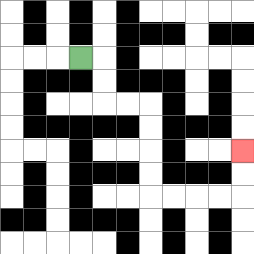{'start': '[3, 2]', 'end': '[10, 6]', 'path_directions': 'R,D,D,R,R,D,D,D,D,R,R,R,R,U,U', 'path_coordinates': '[[3, 2], [4, 2], [4, 3], [4, 4], [5, 4], [6, 4], [6, 5], [6, 6], [6, 7], [6, 8], [7, 8], [8, 8], [9, 8], [10, 8], [10, 7], [10, 6]]'}